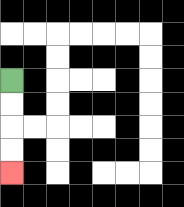{'start': '[0, 3]', 'end': '[0, 7]', 'path_directions': 'D,D,D,D', 'path_coordinates': '[[0, 3], [0, 4], [0, 5], [0, 6], [0, 7]]'}